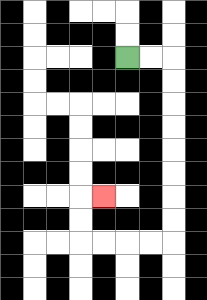{'start': '[5, 2]', 'end': '[4, 8]', 'path_directions': 'R,R,D,D,D,D,D,D,D,D,L,L,L,L,U,U,R', 'path_coordinates': '[[5, 2], [6, 2], [7, 2], [7, 3], [7, 4], [7, 5], [7, 6], [7, 7], [7, 8], [7, 9], [7, 10], [6, 10], [5, 10], [4, 10], [3, 10], [3, 9], [3, 8], [4, 8]]'}